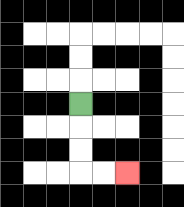{'start': '[3, 4]', 'end': '[5, 7]', 'path_directions': 'D,D,D,R,R', 'path_coordinates': '[[3, 4], [3, 5], [3, 6], [3, 7], [4, 7], [5, 7]]'}